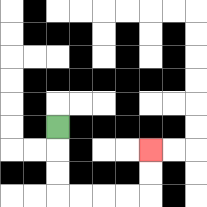{'start': '[2, 5]', 'end': '[6, 6]', 'path_directions': 'D,D,D,R,R,R,R,U,U', 'path_coordinates': '[[2, 5], [2, 6], [2, 7], [2, 8], [3, 8], [4, 8], [5, 8], [6, 8], [6, 7], [6, 6]]'}